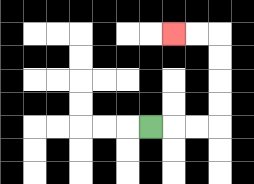{'start': '[6, 5]', 'end': '[7, 1]', 'path_directions': 'R,R,R,U,U,U,U,L,L', 'path_coordinates': '[[6, 5], [7, 5], [8, 5], [9, 5], [9, 4], [9, 3], [9, 2], [9, 1], [8, 1], [7, 1]]'}